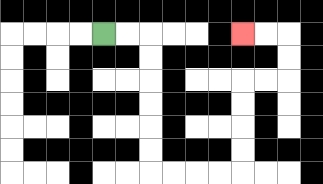{'start': '[4, 1]', 'end': '[10, 1]', 'path_directions': 'R,R,D,D,D,D,D,D,R,R,R,R,U,U,U,U,R,R,U,U,L,L', 'path_coordinates': '[[4, 1], [5, 1], [6, 1], [6, 2], [6, 3], [6, 4], [6, 5], [6, 6], [6, 7], [7, 7], [8, 7], [9, 7], [10, 7], [10, 6], [10, 5], [10, 4], [10, 3], [11, 3], [12, 3], [12, 2], [12, 1], [11, 1], [10, 1]]'}